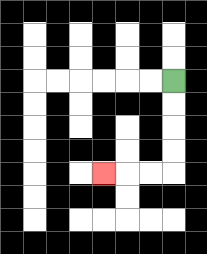{'start': '[7, 3]', 'end': '[4, 7]', 'path_directions': 'D,D,D,D,L,L,L', 'path_coordinates': '[[7, 3], [7, 4], [7, 5], [7, 6], [7, 7], [6, 7], [5, 7], [4, 7]]'}